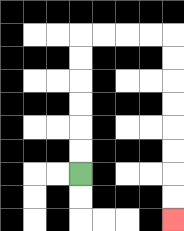{'start': '[3, 7]', 'end': '[7, 9]', 'path_directions': 'U,U,U,U,U,U,R,R,R,R,D,D,D,D,D,D,D,D', 'path_coordinates': '[[3, 7], [3, 6], [3, 5], [3, 4], [3, 3], [3, 2], [3, 1], [4, 1], [5, 1], [6, 1], [7, 1], [7, 2], [7, 3], [7, 4], [7, 5], [7, 6], [7, 7], [7, 8], [7, 9]]'}